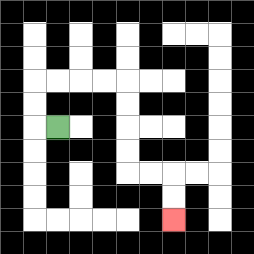{'start': '[2, 5]', 'end': '[7, 9]', 'path_directions': 'L,U,U,R,R,R,R,D,D,D,D,R,R,D,D', 'path_coordinates': '[[2, 5], [1, 5], [1, 4], [1, 3], [2, 3], [3, 3], [4, 3], [5, 3], [5, 4], [5, 5], [5, 6], [5, 7], [6, 7], [7, 7], [7, 8], [7, 9]]'}